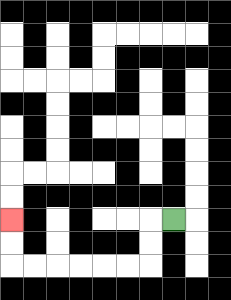{'start': '[7, 9]', 'end': '[0, 9]', 'path_directions': 'L,D,D,L,L,L,L,L,L,U,U', 'path_coordinates': '[[7, 9], [6, 9], [6, 10], [6, 11], [5, 11], [4, 11], [3, 11], [2, 11], [1, 11], [0, 11], [0, 10], [0, 9]]'}